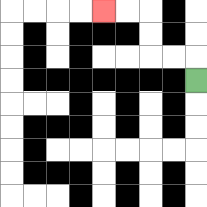{'start': '[8, 3]', 'end': '[4, 0]', 'path_directions': 'U,L,L,U,U,L,L', 'path_coordinates': '[[8, 3], [8, 2], [7, 2], [6, 2], [6, 1], [6, 0], [5, 0], [4, 0]]'}